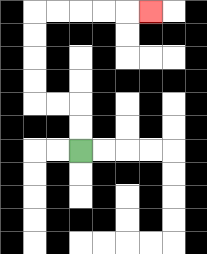{'start': '[3, 6]', 'end': '[6, 0]', 'path_directions': 'U,U,L,L,U,U,U,U,R,R,R,R,R', 'path_coordinates': '[[3, 6], [3, 5], [3, 4], [2, 4], [1, 4], [1, 3], [1, 2], [1, 1], [1, 0], [2, 0], [3, 0], [4, 0], [5, 0], [6, 0]]'}